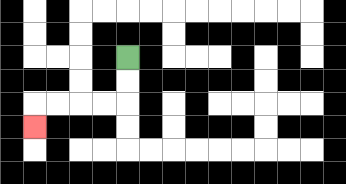{'start': '[5, 2]', 'end': '[1, 5]', 'path_directions': 'D,D,L,L,L,L,D', 'path_coordinates': '[[5, 2], [5, 3], [5, 4], [4, 4], [3, 4], [2, 4], [1, 4], [1, 5]]'}